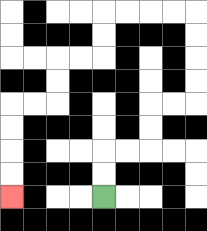{'start': '[4, 8]', 'end': '[0, 8]', 'path_directions': 'U,U,R,R,U,U,R,R,U,U,U,U,L,L,L,L,D,D,L,L,D,D,L,L,D,D,D,D', 'path_coordinates': '[[4, 8], [4, 7], [4, 6], [5, 6], [6, 6], [6, 5], [6, 4], [7, 4], [8, 4], [8, 3], [8, 2], [8, 1], [8, 0], [7, 0], [6, 0], [5, 0], [4, 0], [4, 1], [4, 2], [3, 2], [2, 2], [2, 3], [2, 4], [1, 4], [0, 4], [0, 5], [0, 6], [0, 7], [0, 8]]'}